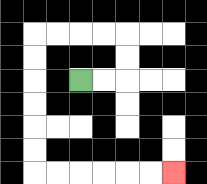{'start': '[3, 3]', 'end': '[7, 7]', 'path_directions': 'R,R,U,U,L,L,L,L,D,D,D,D,D,D,R,R,R,R,R,R', 'path_coordinates': '[[3, 3], [4, 3], [5, 3], [5, 2], [5, 1], [4, 1], [3, 1], [2, 1], [1, 1], [1, 2], [1, 3], [1, 4], [1, 5], [1, 6], [1, 7], [2, 7], [3, 7], [4, 7], [5, 7], [6, 7], [7, 7]]'}